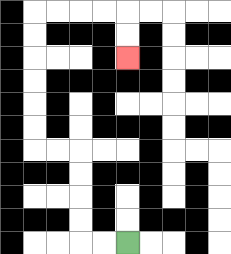{'start': '[5, 10]', 'end': '[5, 2]', 'path_directions': 'L,L,U,U,U,U,L,L,U,U,U,U,U,U,R,R,R,R,D,D', 'path_coordinates': '[[5, 10], [4, 10], [3, 10], [3, 9], [3, 8], [3, 7], [3, 6], [2, 6], [1, 6], [1, 5], [1, 4], [1, 3], [1, 2], [1, 1], [1, 0], [2, 0], [3, 0], [4, 0], [5, 0], [5, 1], [5, 2]]'}